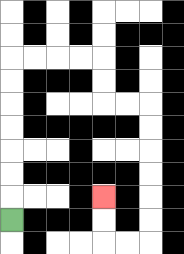{'start': '[0, 9]', 'end': '[4, 8]', 'path_directions': 'U,U,U,U,U,U,U,R,R,R,R,D,D,R,R,D,D,D,D,D,D,L,L,U,U', 'path_coordinates': '[[0, 9], [0, 8], [0, 7], [0, 6], [0, 5], [0, 4], [0, 3], [0, 2], [1, 2], [2, 2], [3, 2], [4, 2], [4, 3], [4, 4], [5, 4], [6, 4], [6, 5], [6, 6], [6, 7], [6, 8], [6, 9], [6, 10], [5, 10], [4, 10], [4, 9], [4, 8]]'}